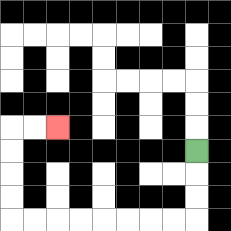{'start': '[8, 6]', 'end': '[2, 5]', 'path_directions': 'D,D,D,L,L,L,L,L,L,L,L,U,U,U,U,R,R', 'path_coordinates': '[[8, 6], [8, 7], [8, 8], [8, 9], [7, 9], [6, 9], [5, 9], [4, 9], [3, 9], [2, 9], [1, 9], [0, 9], [0, 8], [0, 7], [0, 6], [0, 5], [1, 5], [2, 5]]'}